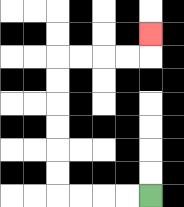{'start': '[6, 8]', 'end': '[6, 1]', 'path_directions': 'L,L,L,L,U,U,U,U,U,U,R,R,R,R,U', 'path_coordinates': '[[6, 8], [5, 8], [4, 8], [3, 8], [2, 8], [2, 7], [2, 6], [2, 5], [2, 4], [2, 3], [2, 2], [3, 2], [4, 2], [5, 2], [6, 2], [6, 1]]'}